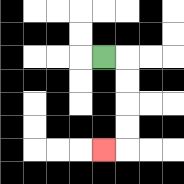{'start': '[4, 2]', 'end': '[4, 6]', 'path_directions': 'R,D,D,D,D,L', 'path_coordinates': '[[4, 2], [5, 2], [5, 3], [5, 4], [5, 5], [5, 6], [4, 6]]'}